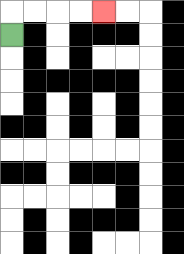{'start': '[0, 1]', 'end': '[4, 0]', 'path_directions': 'U,R,R,R,R', 'path_coordinates': '[[0, 1], [0, 0], [1, 0], [2, 0], [3, 0], [4, 0]]'}